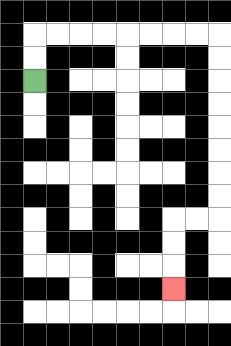{'start': '[1, 3]', 'end': '[7, 12]', 'path_directions': 'U,U,R,R,R,R,R,R,R,R,D,D,D,D,D,D,D,D,L,L,D,D,D', 'path_coordinates': '[[1, 3], [1, 2], [1, 1], [2, 1], [3, 1], [4, 1], [5, 1], [6, 1], [7, 1], [8, 1], [9, 1], [9, 2], [9, 3], [9, 4], [9, 5], [9, 6], [9, 7], [9, 8], [9, 9], [8, 9], [7, 9], [7, 10], [7, 11], [7, 12]]'}